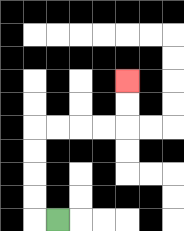{'start': '[2, 9]', 'end': '[5, 3]', 'path_directions': 'L,U,U,U,U,R,R,R,R,U,U', 'path_coordinates': '[[2, 9], [1, 9], [1, 8], [1, 7], [1, 6], [1, 5], [2, 5], [3, 5], [4, 5], [5, 5], [5, 4], [5, 3]]'}